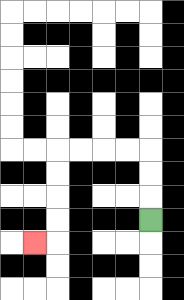{'start': '[6, 9]', 'end': '[1, 10]', 'path_directions': 'U,U,U,L,L,L,L,D,D,D,D,L', 'path_coordinates': '[[6, 9], [6, 8], [6, 7], [6, 6], [5, 6], [4, 6], [3, 6], [2, 6], [2, 7], [2, 8], [2, 9], [2, 10], [1, 10]]'}